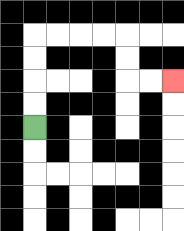{'start': '[1, 5]', 'end': '[7, 3]', 'path_directions': 'U,U,U,U,R,R,R,R,D,D,R,R', 'path_coordinates': '[[1, 5], [1, 4], [1, 3], [1, 2], [1, 1], [2, 1], [3, 1], [4, 1], [5, 1], [5, 2], [5, 3], [6, 3], [7, 3]]'}